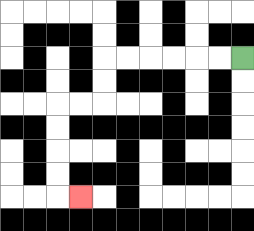{'start': '[10, 2]', 'end': '[3, 8]', 'path_directions': 'L,L,L,L,L,L,D,D,L,L,D,D,D,D,R', 'path_coordinates': '[[10, 2], [9, 2], [8, 2], [7, 2], [6, 2], [5, 2], [4, 2], [4, 3], [4, 4], [3, 4], [2, 4], [2, 5], [2, 6], [2, 7], [2, 8], [3, 8]]'}